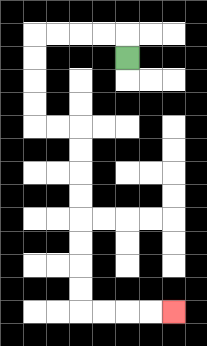{'start': '[5, 2]', 'end': '[7, 13]', 'path_directions': 'U,L,L,L,L,D,D,D,D,R,R,D,D,D,D,D,D,D,D,R,R,R,R', 'path_coordinates': '[[5, 2], [5, 1], [4, 1], [3, 1], [2, 1], [1, 1], [1, 2], [1, 3], [1, 4], [1, 5], [2, 5], [3, 5], [3, 6], [3, 7], [3, 8], [3, 9], [3, 10], [3, 11], [3, 12], [3, 13], [4, 13], [5, 13], [6, 13], [7, 13]]'}